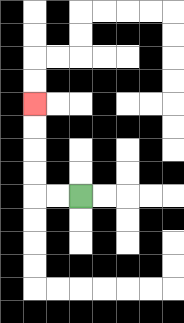{'start': '[3, 8]', 'end': '[1, 4]', 'path_directions': 'L,L,U,U,U,U', 'path_coordinates': '[[3, 8], [2, 8], [1, 8], [1, 7], [1, 6], [1, 5], [1, 4]]'}